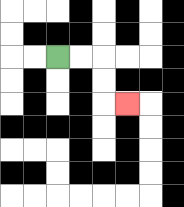{'start': '[2, 2]', 'end': '[5, 4]', 'path_directions': 'R,R,D,D,R', 'path_coordinates': '[[2, 2], [3, 2], [4, 2], [4, 3], [4, 4], [5, 4]]'}